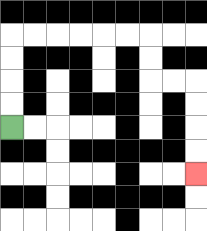{'start': '[0, 5]', 'end': '[8, 7]', 'path_directions': 'U,U,U,U,R,R,R,R,R,R,D,D,R,R,D,D,D,D', 'path_coordinates': '[[0, 5], [0, 4], [0, 3], [0, 2], [0, 1], [1, 1], [2, 1], [3, 1], [4, 1], [5, 1], [6, 1], [6, 2], [6, 3], [7, 3], [8, 3], [8, 4], [8, 5], [8, 6], [8, 7]]'}